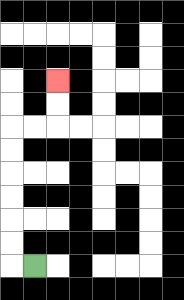{'start': '[1, 11]', 'end': '[2, 3]', 'path_directions': 'L,U,U,U,U,U,U,R,R,U,U', 'path_coordinates': '[[1, 11], [0, 11], [0, 10], [0, 9], [0, 8], [0, 7], [0, 6], [0, 5], [1, 5], [2, 5], [2, 4], [2, 3]]'}